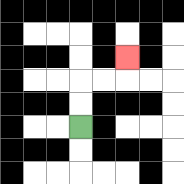{'start': '[3, 5]', 'end': '[5, 2]', 'path_directions': 'U,U,R,R,U', 'path_coordinates': '[[3, 5], [3, 4], [3, 3], [4, 3], [5, 3], [5, 2]]'}